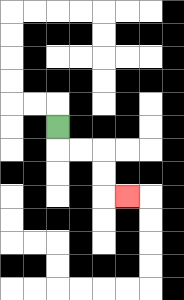{'start': '[2, 5]', 'end': '[5, 8]', 'path_directions': 'D,R,R,D,D,R', 'path_coordinates': '[[2, 5], [2, 6], [3, 6], [4, 6], [4, 7], [4, 8], [5, 8]]'}